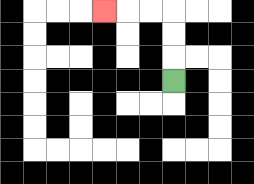{'start': '[7, 3]', 'end': '[4, 0]', 'path_directions': 'U,U,U,L,L,L', 'path_coordinates': '[[7, 3], [7, 2], [7, 1], [7, 0], [6, 0], [5, 0], [4, 0]]'}